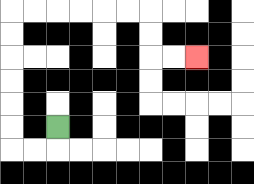{'start': '[2, 5]', 'end': '[8, 2]', 'path_directions': 'D,L,L,U,U,U,U,U,U,R,R,R,R,R,R,D,D,R,R', 'path_coordinates': '[[2, 5], [2, 6], [1, 6], [0, 6], [0, 5], [0, 4], [0, 3], [0, 2], [0, 1], [0, 0], [1, 0], [2, 0], [3, 0], [4, 0], [5, 0], [6, 0], [6, 1], [6, 2], [7, 2], [8, 2]]'}